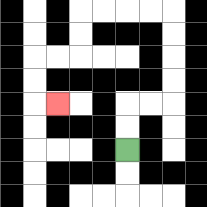{'start': '[5, 6]', 'end': '[2, 4]', 'path_directions': 'U,U,R,R,U,U,U,U,L,L,L,L,D,D,L,L,D,D,R', 'path_coordinates': '[[5, 6], [5, 5], [5, 4], [6, 4], [7, 4], [7, 3], [7, 2], [7, 1], [7, 0], [6, 0], [5, 0], [4, 0], [3, 0], [3, 1], [3, 2], [2, 2], [1, 2], [1, 3], [1, 4], [2, 4]]'}